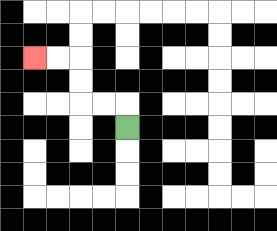{'start': '[5, 5]', 'end': '[1, 2]', 'path_directions': 'U,L,L,U,U,L,L', 'path_coordinates': '[[5, 5], [5, 4], [4, 4], [3, 4], [3, 3], [3, 2], [2, 2], [1, 2]]'}